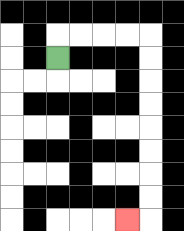{'start': '[2, 2]', 'end': '[5, 9]', 'path_directions': 'U,R,R,R,R,D,D,D,D,D,D,D,D,L', 'path_coordinates': '[[2, 2], [2, 1], [3, 1], [4, 1], [5, 1], [6, 1], [6, 2], [6, 3], [6, 4], [6, 5], [6, 6], [6, 7], [6, 8], [6, 9], [5, 9]]'}